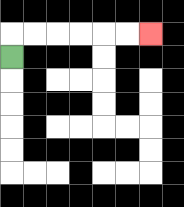{'start': '[0, 2]', 'end': '[6, 1]', 'path_directions': 'U,R,R,R,R,R,R', 'path_coordinates': '[[0, 2], [0, 1], [1, 1], [2, 1], [3, 1], [4, 1], [5, 1], [6, 1]]'}